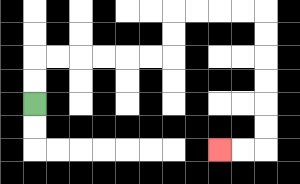{'start': '[1, 4]', 'end': '[9, 6]', 'path_directions': 'U,U,R,R,R,R,R,R,U,U,R,R,R,R,D,D,D,D,D,D,L,L', 'path_coordinates': '[[1, 4], [1, 3], [1, 2], [2, 2], [3, 2], [4, 2], [5, 2], [6, 2], [7, 2], [7, 1], [7, 0], [8, 0], [9, 0], [10, 0], [11, 0], [11, 1], [11, 2], [11, 3], [11, 4], [11, 5], [11, 6], [10, 6], [9, 6]]'}